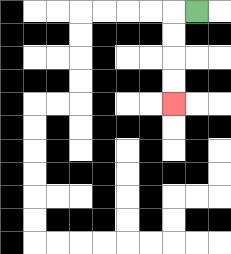{'start': '[8, 0]', 'end': '[7, 4]', 'path_directions': 'L,D,D,D,D', 'path_coordinates': '[[8, 0], [7, 0], [7, 1], [7, 2], [7, 3], [7, 4]]'}